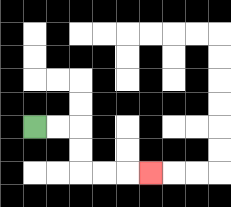{'start': '[1, 5]', 'end': '[6, 7]', 'path_directions': 'R,R,D,D,R,R,R', 'path_coordinates': '[[1, 5], [2, 5], [3, 5], [3, 6], [3, 7], [4, 7], [5, 7], [6, 7]]'}